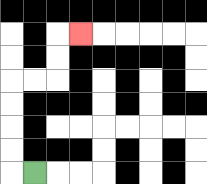{'start': '[1, 7]', 'end': '[3, 1]', 'path_directions': 'L,U,U,U,U,R,R,U,U,R', 'path_coordinates': '[[1, 7], [0, 7], [0, 6], [0, 5], [0, 4], [0, 3], [1, 3], [2, 3], [2, 2], [2, 1], [3, 1]]'}